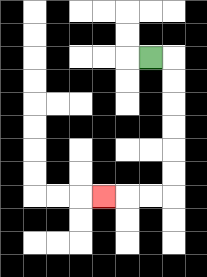{'start': '[6, 2]', 'end': '[4, 8]', 'path_directions': 'R,D,D,D,D,D,D,L,L,L', 'path_coordinates': '[[6, 2], [7, 2], [7, 3], [7, 4], [7, 5], [7, 6], [7, 7], [7, 8], [6, 8], [5, 8], [4, 8]]'}